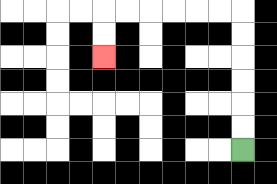{'start': '[10, 6]', 'end': '[4, 2]', 'path_directions': 'U,U,U,U,U,U,L,L,L,L,L,L,D,D', 'path_coordinates': '[[10, 6], [10, 5], [10, 4], [10, 3], [10, 2], [10, 1], [10, 0], [9, 0], [8, 0], [7, 0], [6, 0], [5, 0], [4, 0], [4, 1], [4, 2]]'}